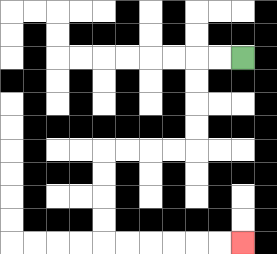{'start': '[10, 2]', 'end': '[10, 10]', 'path_directions': 'L,L,D,D,D,D,L,L,L,L,D,D,D,D,R,R,R,R,R,R', 'path_coordinates': '[[10, 2], [9, 2], [8, 2], [8, 3], [8, 4], [8, 5], [8, 6], [7, 6], [6, 6], [5, 6], [4, 6], [4, 7], [4, 8], [4, 9], [4, 10], [5, 10], [6, 10], [7, 10], [8, 10], [9, 10], [10, 10]]'}